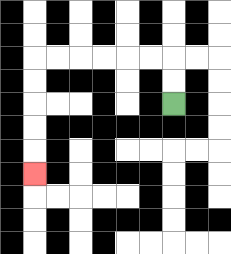{'start': '[7, 4]', 'end': '[1, 7]', 'path_directions': 'U,U,L,L,L,L,L,L,D,D,D,D,D', 'path_coordinates': '[[7, 4], [7, 3], [7, 2], [6, 2], [5, 2], [4, 2], [3, 2], [2, 2], [1, 2], [1, 3], [1, 4], [1, 5], [1, 6], [1, 7]]'}